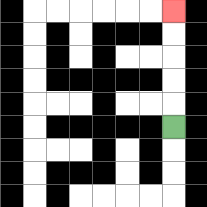{'start': '[7, 5]', 'end': '[7, 0]', 'path_directions': 'U,U,U,U,U', 'path_coordinates': '[[7, 5], [7, 4], [7, 3], [7, 2], [7, 1], [7, 0]]'}